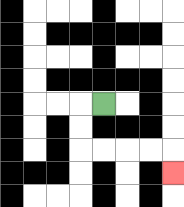{'start': '[4, 4]', 'end': '[7, 7]', 'path_directions': 'L,D,D,R,R,R,R,D', 'path_coordinates': '[[4, 4], [3, 4], [3, 5], [3, 6], [4, 6], [5, 6], [6, 6], [7, 6], [7, 7]]'}